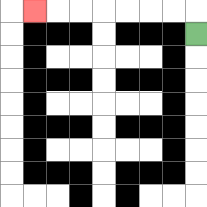{'start': '[8, 1]', 'end': '[1, 0]', 'path_directions': 'U,L,L,L,L,L,L,L', 'path_coordinates': '[[8, 1], [8, 0], [7, 0], [6, 0], [5, 0], [4, 0], [3, 0], [2, 0], [1, 0]]'}